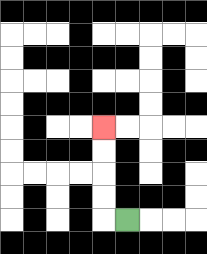{'start': '[5, 9]', 'end': '[4, 5]', 'path_directions': 'L,U,U,U,U', 'path_coordinates': '[[5, 9], [4, 9], [4, 8], [4, 7], [4, 6], [4, 5]]'}